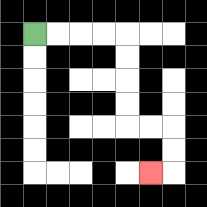{'start': '[1, 1]', 'end': '[6, 7]', 'path_directions': 'R,R,R,R,D,D,D,D,R,R,D,D,L', 'path_coordinates': '[[1, 1], [2, 1], [3, 1], [4, 1], [5, 1], [5, 2], [5, 3], [5, 4], [5, 5], [6, 5], [7, 5], [7, 6], [7, 7], [6, 7]]'}